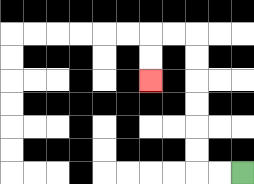{'start': '[10, 7]', 'end': '[6, 3]', 'path_directions': 'L,L,U,U,U,U,U,U,L,L,D,D', 'path_coordinates': '[[10, 7], [9, 7], [8, 7], [8, 6], [8, 5], [8, 4], [8, 3], [8, 2], [8, 1], [7, 1], [6, 1], [6, 2], [6, 3]]'}